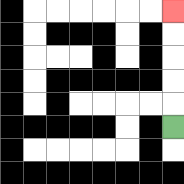{'start': '[7, 5]', 'end': '[7, 0]', 'path_directions': 'U,U,U,U,U', 'path_coordinates': '[[7, 5], [7, 4], [7, 3], [7, 2], [7, 1], [7, 0]]'}